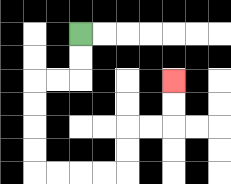{'start': '[3, 1]', 'end': '[7, 3]', 'path_directions': 'D,D,L,L,D,D,D,D,R,R,R,R,U,U,R,R,U,U', 'path_coordinates': '[[3, 1], [3, 2], [3, 3], [2, 3], [1, 3], [1, 4], [1, 5], [1, 6], [1, 7], [2, 7], [3, 7], [4, 7], [5, 7], [5, 6], [5, 5], [6, 5], [7, 5], [7, 4], [7, 3]]'}